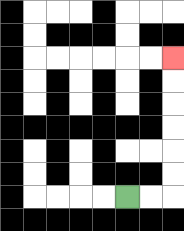{'start': '[5, 8]', 'end': '[7, 2]', 'path_directions': 'R,R,U,U,U,U,U,U', 'path_coordinates': '[[5, 8], [6, 8], [7, 8], [7, 7], [7, 6], [7, 5], [7, 4], [7, 3], [7, 2]]'}